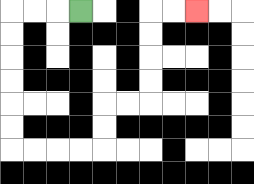{'start': '[3, 0]', 'end': '[8, 0]', 'path_directions': 'L,L,L,D,D,D,D,D,D,R,R,R,R,U,U,R,R,U,U,U,U,R,R', 'path_coordinates': '[[3, 0], [2, 0], [1, 0], [0, 0], [0, 1], [0, 2], [0, 3], [0, 4], [0, 5], [0, 6], [1, 6], [2, 6], [3, 6], [4, 6], [4, 5], [4, 4], [5, 4], [6, 4], [6, 3], [6, 2], [6, 1], [6, 0], [7, 0], [8, 0]]'}